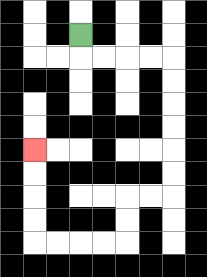{'start': '[3, 1]', 'end': '[1, 6]', 'path_directions': 'D,R,R,R,R,D,D,D,D,D,D,L,L,D,D,L,L,L,L,U,U,U,U', 'path_coordinates': '[[3, 1], [3, 2], [4, 2], [5, 2], [6, 2], [7, 2], [7, 3], [7, 4], [7, 5], [7, 6], [7, 7], [7, 8], [6, 8], [5, 8], [5, 9], [5, 10], [4, 10], [3, 10], [2, 10], [1, 10], [1, 9], [1, 8], [1, 7], [1, 6]]'}